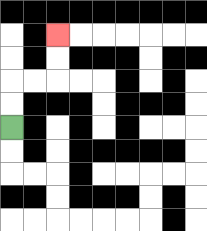{'start': '[0, 5]', 'end': '[2, 1]', 'path_directions': 'U,U,R,R,U,U', 'path_coordinates': '[[0, 5], [0, 4], [0, 3], [1, 3], [2, 3], [2, 2], [2, 1]]'}